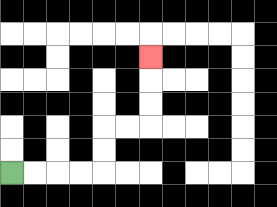{'start': '[0, 7]', 'end': '[6, 2]', 'path_directions': 'R,R,R,R,U,U,R,R,U,U,U', 'path_coordinates': '[[0, 7], [1, 7], [2, 7], [3, 7], [4, 7], [4, 6], [4, 5], [5, 5], [6, 5], [6, 4], [6, 3], [6, 2]]'}